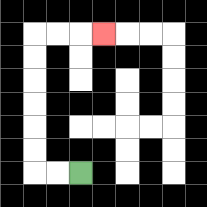{'start': '[3, 7]', 'end': '[4, 1]', 'path_directions': 'L,L,U,U,U,U,U,U,R,R,R', 'path_coordinates': '[[3, 7], [2, 7], [1, 7], [1, 6], [1, 5], [1, 4], [1, 3], [1, 2], [1, 1], [2, 1], [3, 1], [4, 1]]'}